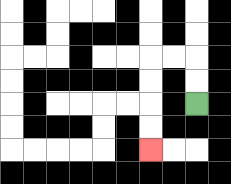{'start': '[8, 4]', 'end': '[6, 6]', 'path_directions': 'U,U,L,L,D,D,D,D', 'path_coordinates': '[[8, 4], [8, 3], [8, 2], [7, 2], [6, 2], [6, 3], [6, 4], [6, 5], [6, 6]]'}